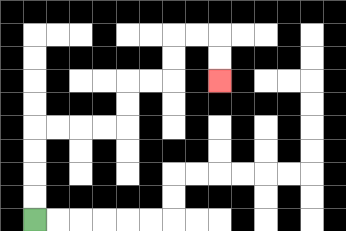{'start': '[1, 9]', 'end': '[9, 3]', 'path_directions': 'U,U,U,U,R,R,R,R,U,U,R,R,U,U,R,R,D,D', 'path_coordinates': '[[1, 9], [1, 8], [1, 7], [1, 6], [1, 5], [2, 5], [3, 5], [4, 5], [5, 5], [5, 4], [5, 3], [6, 3], [7, 3], [7, 2], [7, 1], [8, 1], [9, 1], [9, 2], [9, 3]]'}